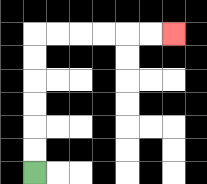{'start': '[1, 7]', 'end': '[7, 1]', 'path_directions': 'U,U,U,U,U,U,R,R,R,R,R,R', 'path_coordinates': '[[1, 7], [1, 6], [1, 5], [1, 4], [1, 3], [1, 2], [1, 1], [2, 1], [3, 1], [4, 1], [5, 1], [6, 1], [7, 1]]'}